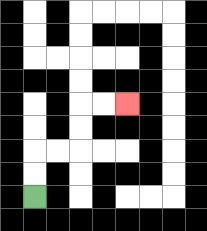{'start': '[1, 8]', 'end': '[5, 4]', 'path_directions': 'U,U,R,R,U,U,R,R', 'path_coordinates': '[[1, 8], [1, 7], [1, 6], [2, 6], [3, 6], [3, 5], [3, 4], [4, 4], [5, 4]]'}